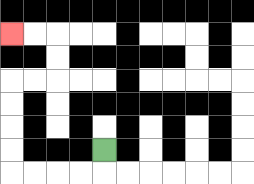{'start': '[4, 6]', 'end': '[0, 1]', 'path_directions': 'D,L,L,L,L,U,U,U,U,R,R,U,U,L,L', 'path_coordinates': '[[4, 6], [4, 7], [3, 7], [2, 7], [1, 7], [0, 7], [0, 6], [0, 5], [0, 4], [0, 3], [1, 3], [2, 3], [2, 2], [2, 1], [1, 1], [0, 1]]'}